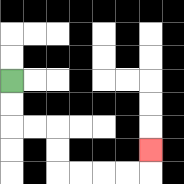{'start': '[0, 3]', 'end': '[6, 6]', 'path_directions': 'D,D,R,R,D,D,R,R,R,R,U', 'path_coordinates': '[[0, 3], [0, 4], [0, 5], [1, 5], [2, 5], [2, 6], [2, 7], [3, 7], [4, 7], [5, 7], [6, 7], [6, 6]]'}